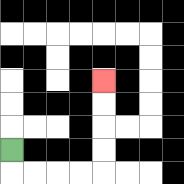{'start': '[0, 6]', 'end': '[4, 3]', 'path_directions': 'D,R,R,R,R,U,U,U,U', 'path_coordinates': '[[0, 6], [0, 7], [1, 7], [2, 7], [3, 7], [4, 7], [4, 6], [4, 5], [4, 4], [4, 3]]'}